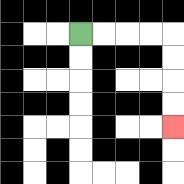{'start': '[3, 1]', 'end': '[7, 5]', 'path_directions': 'R,R,R,R,D,D,D,D', 'path_coordinates': '[[3, 1], [4, 1], [5, 1], [6, 1], [7, 1], [7, 2], [7, 3], [7, 4], [7, 5]]'}